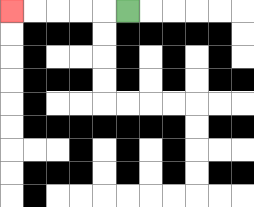{'start': '[5, 0]', 'end': '[0, 0]', 'path_directions': 'L,L,L,L,L', 'path_coordinates': '[[5, 0], [4, 0], [3, 0], [2, 0], [1, 0], [0, 0]]'}